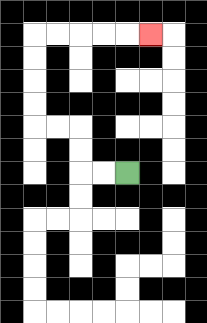{'start': '[5, 7]', 'end': '[6, 1]', 'path_directions': 'L,L,U,U,L,L,U,U,U,U,R,R,R,R,R', 'path_coordinates': '[[5, 7], [4, 7], [3, 7], [3, 6], [3, 5], [2, 5], [1, 5], [1, 4], [1, 3], [1, 2], [1, 1], [2, 1], [3, 1], [4, 1], [5, 1], [6, 1]]'}